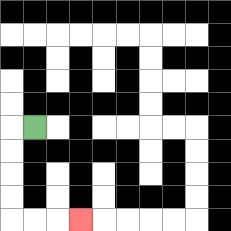{'start': '[1, 5]', 'end': '[3, 9]', 'path_directions': 'L,D,D,D,D,R,R,R', 'path_coordinates': '[[1, 5], [0, 5], [0, 6], [0, 7], [0, 8], [0, 9], [1, 9], [2, 9], [3, 9]]'}